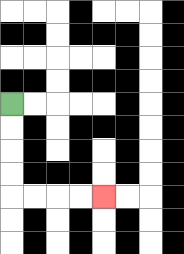{'start': '[0, 4]', 'end': '[4, 8]', 'path_directions': 'D,D,D,D,R,R,R,R', 'path_coordinates': '[[0, 4], [0, 5], [0, 6], [0, 7], [0, 8], [1, 8], [2, 8], [3, 8], [4, 8]]'}